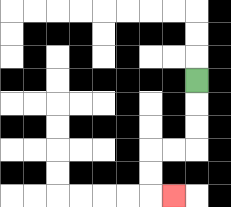{'start': '[8, 3]', 'end': '[7, 8]', 'path_directions': 'D,D,D,L,L,D,D,R', 'path_coordinates': '[[8, 3], [8, 4], [8, 5], [8, 6], [7, 6], [6, 6], [6, 7], [6, 8], [7, 8]]'}